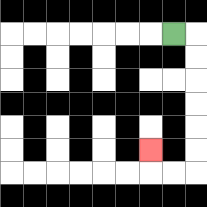{'start': '[7, 1]', 'end': '[6, 6]', 'path_directions': 'R,D,D,D,D,D,D,L,L,U', 'path_coordinates': '[[7, 1], [8, 1], [8, 2], [8, 3], [8, 4], [8, 5], [8, 6], [8, 7], [7, 7], [6, 7], [6, 6]]'}